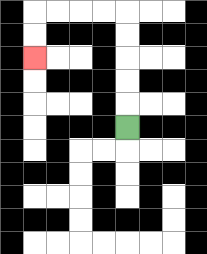{'start': '[5, 5]', 'end': '[1, 2]', 'path_directions': 'U,U,U,U,U,L,L,L,L,D,D', 'path_coordinates': '[[5, 5], [5, 4], [5, 3], [5, 2], [5, 1], [5, 0], [4, 0], [3, 0], [2, 0], [1, 0], [1, 1], [1, 2]]'}